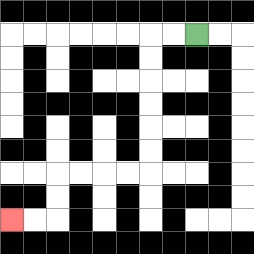{'start': '[8, 1]', 'end': '[0, 9]', 'path_directions': 'L,L,D,D,D,D,D,D,L,L,L,L,D,D,L,L', 'path_coordinates': '[[8, 1], [7, 1], [6, 1], [6, 2], [6, 3], [6, 4], [6, 5], [6, 6], [6, 7], [5, 7], [4, 7], [3, 7], [2, 7], [2, 8], [2, 9], [1, 9], [0, 9]]'}